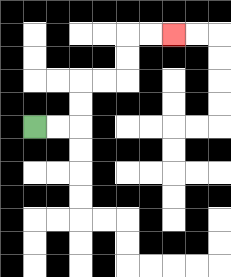{'start': '[1, 5]', 'end': '[7, 1]', 'path_directions': 'R,R,U,U,R,R,U,U,R,R', 'path_coordinates': '[[1, 5], [2, 5], [3, 5], [3, 4], [3, 3], [4, 3], [5, 3], [5, 2], [5, 1], [6, 1], [7, 1]]'}